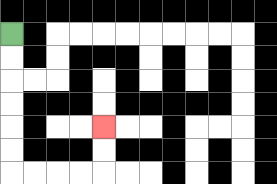{'start': '[0, 1]', 'end': '[4, 5]', 'path_directions': 'D,D,D,D,D,D,R,R,R,R,U,U', 'path_coordinates': '[[0, 1], [0, 2], [0, 3], [0, 4], [0, 5], [0, 6], [0, 7], [1, 7], [2, 7], [3, 7], [4, 7], [4, 6], [4, 5]]'}